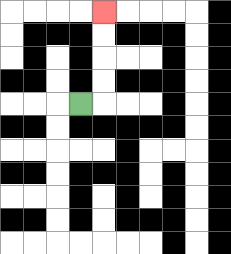{'start': '[3, 4]', 'end': '[4, 0]', 'path_directions': 'R,U,U,U,U', 'path_coordinates': '[[3, 4], [4, 4], [4, 3], [4, 2], [4, 1], [4, 0]]'}